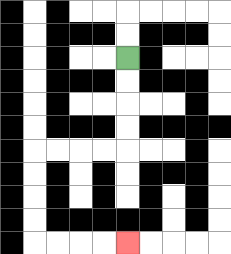{'start': '[5, 2]', 'end': '[5, 10]', 'path_directions': 'D,D,D,D,L,L,L,L,D,D,D,D,R,R,R,R', 'path_coordinates': '[[5, 2], [5, 3], [5, 4], [5, 5], [5, 6], [4, 6], [3, 6], [2, 6], [1, 6], [1, 7], [1, 8], [1, 9], [1, 10], [2, 10], [3, 10], [4, 10], [5, 10]]'}